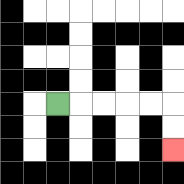{'start': '[2, 4]', 'end': '[7, 6]', 'path_directions': 'R,R,R,R,R,D,D', 'path_coordinates': '[[2, 4], [3, 4], [4, 4], [5, 4], [6, 4], [7, 4], [7, 5], [7, 6]]'}